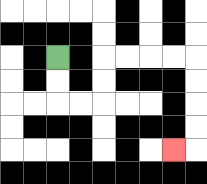{'start': '[2, 2]', 'end': '[7, 6]', 'path_directions': 'D,D,R,R,U,U,R,R,R,R,D,D,D,D,L', 'path_coordinates': '[[2, 2], [2, 3], [2, 4], [3, 4], [4, 4], [4, 3], [4, 2], [5, 2], [6, 2], [7, 2], [8, 2], [8, 3], [8, 4], [8, 5], [8, 6], [7, 6]]'}